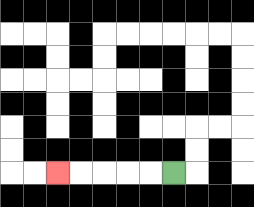{'start': '[7, 7]', 'end': '[2, 7]', 'path_directions': 'L,L,L,L,L', 'path_coordinates': '[[7, 7], [6, 7], [5, 7], [4, 7], [3, 7], [2, 7]]'}